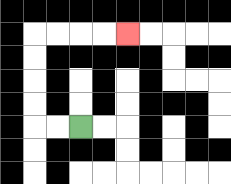{'start': '[3, 5]', 'end': '[5, 1]', 'path_directions': 'L,L,U,U,U,U,R,R,R,R', 'path_coordinates': '[[3, 5], [2, 5], [1, 5], [1, 4], [1, 3], [1, 2], [1, 1], [2, 1], [3, 1], [4, 1], [5, 1]]'}